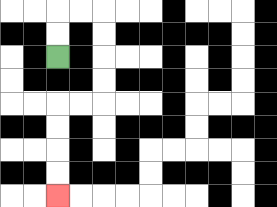{'start': '[2, 2]', 'end': '[2, 8]', 'path_directions': 'U,U,R,R,D,D,D,D,L,L,D,D,D,D', 'path_coordinates': '[[2, 2], [2, 1], [2, 0], [3, 0], [4, 0], [4, 1], [4, 2], [4, 3], [4, 4], [3, 4], [2, 4], [2, 5], [2, 6], [2, 7], [2, 8]]'}